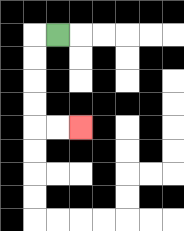{'start': '[2, 1]', 'end': '[3, 5]', 'path_directions': 'L,D,D,D,D,R,R', 'path_coordinates': '[[2, 1], [1, 1], [1, 2], [1, 3], [1, 4], [1, 5], [2, 5], [3, 5]]'}